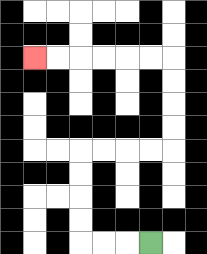{'start': '[6, 10]', 'end': '[1, 2]', 'path_directions': 'L,L,L,U,U,U,U,R,R,R,R,U,U,U,U,L,L,L,L,L,L', 'path_coordinates': '[[6, 10], [5, 10], [4, 10], [3, 10], [3, 9], [3, 8], [3, 7], [3, 6], [4, 6], [5, 6], [6, 6], [7, 6], [7, 5], [7, 4], [7, 3], [7, 2], [6, 2], [5, 2], [4, 2], [3, 2], [2, 2], [1, 2]]'}